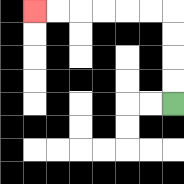{'start': '[7, 4]', 'end': '[1, 0]', 'path_directions': 'U,U,U,U,L,L,L,L,L,L', 'path_coordinates': '[[7, 4], [7, 3], [7, 2], [7, 1], [7, 0], [6, 0], [5, 0], [4, 0], [3, 0], [2, 0], [1, 0]]'}